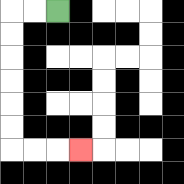{'start': '[2, 0]', 'end': '[3, 6]', 'path_directions': 'L,L,D,D,D,D,D,D,R,R,R', 'path_coordinates': '[[2, 0], [1, 0], [0, 0], [0, 1], [0, 2], [0, 3], [0, 4], [0, 5], [0, 6], [1, 6], [2, 6], [3, 6]]'}